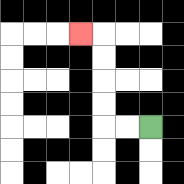{'start': '[6, 5]', 'end': '[3, 1]', 'path_directions': 'L,L,U,U,U,U,L', 'path_coordinates': '[[6, 5], [5, 5], [4, 5], [4, 4], [4, 3], [4, 2], [4, 1], [3, 1]]'}